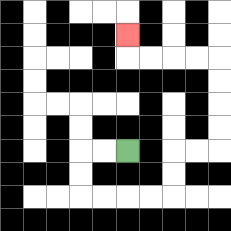{'start': '[5, 6]', 'end': '[5, 1]', 'path_directions': 'L,L,D,D,R,R,R,R,U,U,R,R,U,U,U,U,L,L,L,L,U', 'path_coordinates': '[[5, 6], [4, 6], [3, 6], [3, 7], [3, 8], [4, 8], [5, 8], [6, 8], [7, 8], [7, 7], [7, 6], [8, 6], [9, 6], [9, 5], [9, 4], [9, 3], [9, 2], [8, 2], [7, 2], [6, 2], [5, 2], [5, 1]]'}